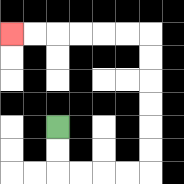{'start': '[2, 5]', 'end': '[0, 1]', 'path_directions': 'D,D,R,R,R,R,U,U,U,U,U,U,L,L,L,L,L,L', 'path_coordinates': '[[2, 5], [2, 6], [2, 7], [3, 7], [4, 7], [5, 7], [6, 7], [6, 6], [6, 5], [6, 4], [6, 3], [6, 2], [6, 1], [5, 1], [4, 1], [3, 1], [2, 1], [1, 1], [0, 1]]'}